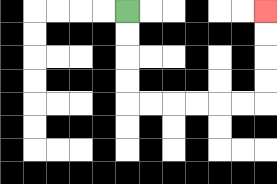{'start': '[5, 0]', 'end': '[11, 0]', 'path_directions': 'D,D,D,D,R,R,R,R,R,R,U,U,U,U', 'path_coordinates': '[[5, 0], [5, 1], [5, 2], [5, 3], [5, 4], [6, 4], [7, 4], [8, 4], [9, 4], [10, 4], [11, 4], [11, 3], [11, 2], [11, 1], [11, 0]]'}